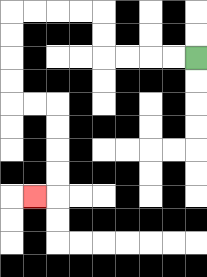{'start': '[8, 2]', 'end': '[1, 8]', 'path_directions': 'L,L,L,L,U,U,L,L,L,L,D,D,D,D,R,R,D,D,D,D,L', 'path_coordinates': '[[8, 2], [7, 2], [6, 2], [5, 2], [4, 2], [4, 1], [4, 0], [3, 0], [2, 0], [1, 0], [0, 0], [0, 1], [0, 2], [0, 3], [0, 4], [1, 4], [2, 4], [2, 5], [2, 6], [2, 7], [2, 8], [1, 8]]'}